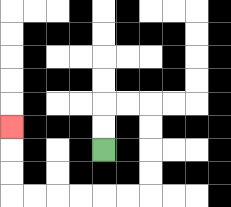{'start': '[4, 6]', 'end': '[0, 5]', 'path_directions': 'U,U,R,R,D,D,D,D,L,L,L,L,L,L,U,U,U', 'path_coordinates': '[[4, 6], [4, 5], [4, 4], [5, 4], [6, 4], [6, 5], [6, 6], [6, 7], [6, 8], [5, 8], [4, 8], [3, 8], [2, 8], [1, 8], [0, 8], [0, 7], [0, 6], [0, 5]]'}